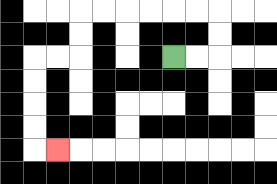{'start': '[7, 2]', 'end': '[2, 6]', 'path_directions': 'R,R,U,U,L,L,L,L,L,L,D,D,L,L,D,D,D,D,R', 'path_coordinates': '[[7, 2], [8, 2], [9, 2], [9, 1], [9, 0], [8, 0], [7, 0], [6, 0], [5, 0], [4, 0], [3, 0], [3, 1], [3, 2], [2, 2], [1, 2], [1, 3], [1, 4], [1, 5], [1, 6], [2, 6]]'}